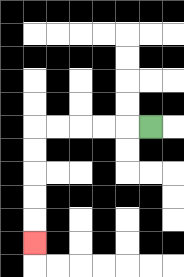{'start': '[6, 5]', 'end': '[1, 10]', 'path_directions': 'L,L,L,L,L,D,D,D,D,D', 'path_coordinates': '[[6, 5], [5, 5], [4, 5], [3, 5], [2, 5], [1, 5], [1, 6], [1, 7], [1, 8], [1, 9], [1, 10]]'}